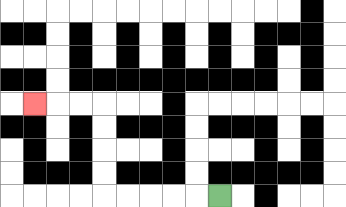{'start': '[9, 8]', 'end': '[1, 4]', 'path_directions': 'L,L,L,L,L,U,U,U,U,L,L,L', 'path_coordinates': '[[9, 8], [8, 8], [7, 8], [6, 8], [5, 8], [4, 8], [4, 7], [4, 6], [4, 5], [4, 4], [3, 4], [2, 4], [1, 4]]'}